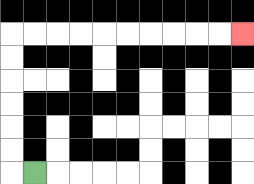{'start': '[1, 7]', 'end': '[10, 1]', 'path_directions': 'L,U,U,U,U,U,U,R,R,R,R,R,R,R,R,R,R', 'path_coordinates': '[[1, 7], [0, 7], [0, 6], [0, 5], [0, 4], [0, 3], [0, 2], [0, 1], [1, 1], [2, 1], [3, 1], [4, 1], [5, 1], [6, 1], [7, 1], [8, 1], [9, 1], [10, 1]]'}